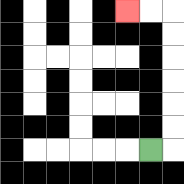{'start': '[6, 6]', 'end': '[5, 0]', 'path_directions': 'R,U,U,U,U,U,U,L,L', 'path_coordinates': '[[6, 6], [7, 6], [7, 5], [7, 4], [7, 3], [7, 2], [7, 1], [7, 0], [6, 0], [5, 0]]'}